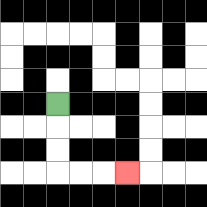{'start': '[2, 4]', 'end': '[5, 7]', 'path_directions': 'D,D,D,R,R,R', 'path_coordinates': '[[2, 4], [2, 5], [2, 6], [2, 7], [3, 7], [4, 7], [5, 7]]'}